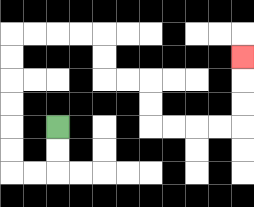{'start': '[2, 5]', 'end': '[10, 2]', 'path_directions': 'D,D,L,L,U,U,U,U,U,U,R,R,R,R,D,D,R,R,D,D,R,R,R,R,U,U,U', 'path_coordinates': '[[2, 5], [2, 6], [2, 7], [1, 7], [0, 7], [0, 6], [0, 5], [0, 4], [0, 3], [0, 2], [0, 1], [1, 1], [2, 1], [3, 1], [4, 1], [4, 2], [4, 3], [5, 3], [6, 3], [6, 4], [6, 5], [7, 5], [8, 5], [9, 5], [10, 5], [10, 4], [10, 3], [10, 2]]'}